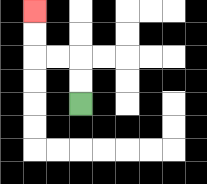{'start': '[3, 4]', 'end': '[1, 0]', 'path_directions': 'U,U,L,L,U,U', 'path_coordinates': '[[3, 4], [3, 3], [3, 2], [2, 2], [1, 2], [1, 1], [1, 0]]'}